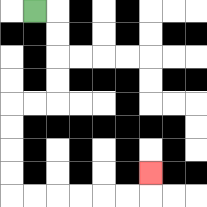{'start': '[1, 0]', 'end': '[6, 7]', 'path_directions': 'R,D,D,D,D,L,L,D,D,D,D,R,R,R,R,R,R,U', 'path_coordinates': '[[1, 0], [2, 0], [2, 1], [2, 2], [2, 3], [2, 4], [1, 4], [0, 4], [0, 5], [0, 6], [0, 7], [0, 8], [1, 8], [2, 8], [3, 8], [4, 8], [5, 8], [6, 8], [6, 7]]'}